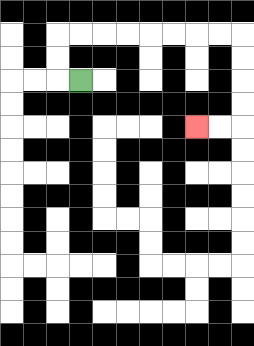{'start': '[3, 3]', 'end': '[8, 5]', 'path_directions': 'L,U,U,R,R,R,R,R,R,R,R,D,D,D,D,L,L', 'path_coordinates': '[[3, 3], [2, 3], [2, 2], [2, 1], [3, 1], [4, 1], [5, 1], [6, 1], [7, 1], [8, 1], [9, 1], [10, 1], [10, 2], [10, 3], [10, 4], [10, 5], [9, 5], [8, 5]]'}